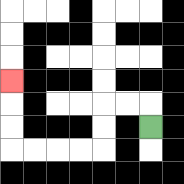{'start': '[6, 5]', 'end': '[0, 3]', 'path_directions': 'U,L,L,D,D,L,L,L,L,U,U,U', 'path_coordinates': '[[6, 5], [6, 4], [5, 4], [4, 4], [4, 5], [4, 6], [3, 6], [2, 6], [1, 6], [0, 6], [0, 5], [0, 4], [0, 3]]'}